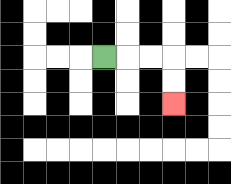{'start': '[4, 2]', 'end': '[7, 4]', 'path_directions': 'R,R,R,D,D', 'path_coordinates': '[[4, 2], [5, 2], [6, 2], [7, 2], [7, 3], [7, 4]]'}